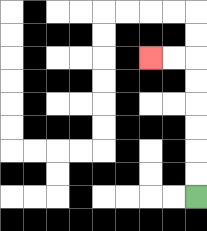{'start': '[8, 8]', 'end': '[6, 2]', 'path_directions': 'U,U,U,U,U,U,L,L', 'path_coordinates': '[[8, 8], [8, 7], [8, 6], [8, 5], [8, 4], [8, 3], [8, 2], [7, 2], [6, 2]]'}